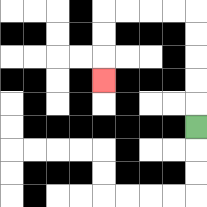{'start': '[8, 5]', 'end': '[4, 3]', 'path_directions': 'U,U,U,U,U,L,L,L,L,D,D,D', 'path_coordinates': '[[8, 5], [8, 4], [8, 3], [8, 2], [8, 1], [8, 0], [7, 0], [6, 0], [5, 0], [4, 0], [4, 1], [4, 2], [4, 3]]'}